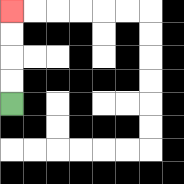{'start': '[0, 4]', 'end': '[0, 0]', 'path_directions': 'U,U,U,U', 'path_coordinates': '[[0, 4], [0, 3], [0, 2], [0, 1], [0, 0]]'}